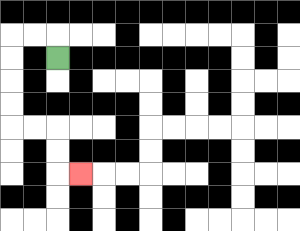{'start': '[2, 2]', 'end': '[3, 7]', 'path_directions': 'U,L,L,D,D,D,D,R,R,D,D,R', 'path_coordinates': '[[2, 2], [2, 1], [1, 1], [0, 1], [0, 2], [0, 3], [0, 4], [0, 5], [1, 5], [2, 5], [2, 6], [2, 7], [3, 7]]'}